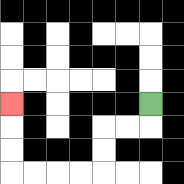{'start': '[6, 4]', 'end': '[0, 4]', 'path_directions': 'D,L,L,D,D,L,L,L,L,U,U,U', 'path_coordinates': '[[6, 4], [6, 5], [5, 5], [4, 5], [4, 6], [4, 7], [3, 7], [2, 7], [1, 7], [0, 7], [0, 6], [0, 5], [0, 4]]'}